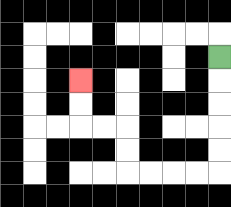{'start': '[9, 2]', 'end': '[3, 3]', 'path_directions': 'D,D,D,D,D,L,L,L,L,U,U,L,L,U,U', 'path_coordinates': '[[9, 2], [9, 3], [9, 4], [9, 5], [9, 6], [9, 7], [8, 7], [7, 7], [6, 7], [5, 7], [5, 6], [5, 5], [4, 5], [3, 5], [3, 4], [3, 3]]'}